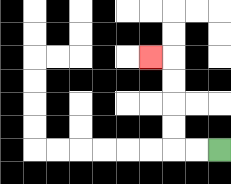{'start': '[9, 6]', 'end': '[6, 2]', 'path_directions': 'L,L,U,U,U,U,L', 'path_coordinates': '[[9, 6], [8, 6], [7, 6], [7, 5], [7, 4], [7, 3], [7, 2], [6, 2]]'}